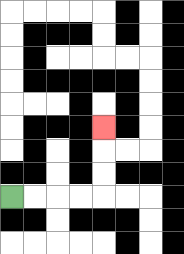{'start': '[0, 8]', 'end': '[4, 5]', 'path_directions': 'R,R,R,R,U,U,U', 'path_coordinates': '[[0, 8], [1, 8], [2, 8], [3, 8], [4, 8], [4, 7], [4, 6], [4, 5]]'}